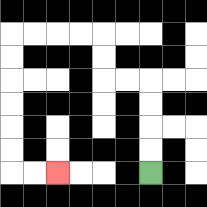{'start': '[6, 7]', 'end': '[2, 7]', 'path_directions': 'U,U,U,U,L,L,U,U,L,L,L,L,D,D,D,D,D,D,R,R', 'path_coordinates': '[[6, 7], [6, 6], [6, 5], [6, 4], [6, 3], [5, 3], [4, 3], [4, 2], [4, 1], [3, 1], [2, 1], [1, 1], [0, 1], [0, 2], [0, 3], [0, 4], [0, 5], [0, 6], [0, 7], [1, 7], [2, 7]]'}